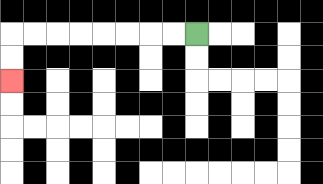{'start': '[8, 1]', 'end': '[0, 3]', 'path_directions': 'L,L,L,L,L,L,L,L,D,D', 'path_coordinates': '[[8, 1], [7, 1], [6, 1], [5, 1], [4, 1], [3, 1], [2, 1], [1, 1], [0, 1], [0, 2], [0, 3]]'}